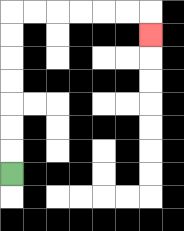{'start': '[0, 7]', 'end': '[6, 1]', 'path_directions': 'U,U,U,U,U,U,U,R,R,R,R,R,R,D', 'path_coordinates': '[[0, 7], [0, 6], [0, 5], [0, 4], [0, 3], [0, 2], [0, 1], [0, 0], [1, 0], [2, 0], [3, 0], [4, 0], [5, 0], [6, 0], [6, 1]]'}